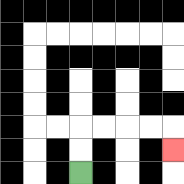{'start': '[3, 7]', 'end': '[7, 6]', 'path_directions': 'U,U,R,R,R,R,D', 'path_coordinates': '[[3, 7], [3, 6], [3, 5], [4, 5], [5, 5], [6, 5], [7, 5], [7, 6]]'}